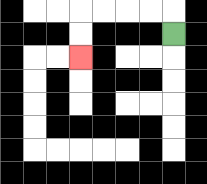{'start': '[7, 1]', 'end': '[3, 2]', 'path_directions': 'U,L,L,L,L,D,D', 'path_coordinates': '[[7, 1], [7, 0], [6, 0], [5, 0], [4, 0], [3, 0], [3, 1], [3, 2]]'}